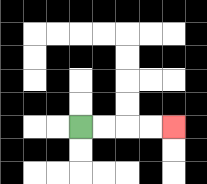{'start': '[3, 5]', 'end': '[7, 5]', 'path_directions': 'R,R,R,R', 'path_coordinates': '[[3, 5], [4, 5], [5, 5], [6, 5], [7, 5]]'}